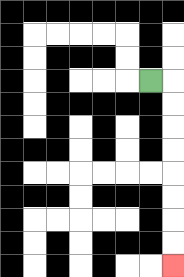{'start': '[6, 3]', 'end': '[7, 11]', 'path_directions': 'R,D,D,D,D,D,D,D,D', 'path_coordinates': '[[6, 3], [7, 3], [7, 4], [7, 5], [7, 6], [7, 7], [7, 8], [7, 9], [7, 10], [7, 11]]'}